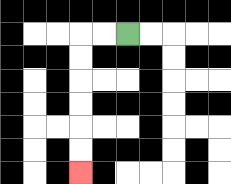{'start': '[5, 1]', 'end': '[3, 7]', 'path_directions': 'L,L,D,D,D,D,D,D', 'path_coordinates': '[[5, 1], [4, 1], [3, 1], [3, 2], [3, 3], [3, 4], [3, 5], [3, 6], [3, 7]]'}